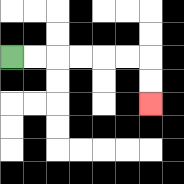{'start': '[0, 2]', 'end': '[6, 4]', 'path_directions': 'R,R,R,R,R,R,D,D', 'path_coordinates': '[[0, 2], [1, 2], [2, 2], [3, 2], [4, 2], [5, 2], [6, 2], [6, 3], [6, 4]]'}